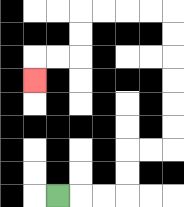{'start': '[2, 8]', 'end': '[1, 3]', 'path_directions': 'R,R,R,U,U,R,R,U,U,U,U,U,U,L,L,L,L,D,D,L,L,D', 'path_coordinates': '[[2, 8], [3, 8], [4, 8], [5, 8], [5, 7], [5, 6], [6, 6], [7, 6], [7, 5], [7, 4], [7, 3], [7, 2], [7, 1], [7, 0], [6, 0], [5, 0], [4, 0], [3, 0], [3, 1], [3, 2], [2, 2], [1, 2], [1, 3]]'}